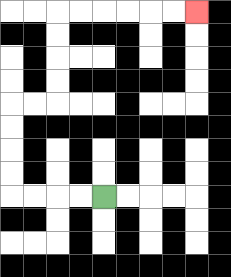{'start': '[4, 8]', 'end': '[8, 0]', 'path_directions': 'L,L,L,L,U,U,U,U,R,R,U,U,U,U,R,R,R,R,R,R', 'path_coordinates': '[[4, 8], [3, 8], [2, 8], [1, 8], [0, 8], [0, 7], [0, 6], [0, 5], [0, 4], [1, 4], [2, 4], [2, 3], [2, 2], [2, 1], [2, 0], [3, 0], [4, 0], [5, 0], [6, 0], [7, 0], [8, 0]]'}